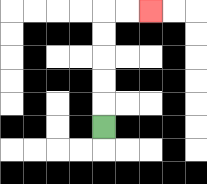{'start': '[4, 5]', 'end': '[6, 0]', 'path_directions': 'U,U,U,U,U,R,R', 'path_coordinates': '[[4, 5], [4, 4], [4, 3], [4, 2], [4, 1], [4, 0], [5, 0], [6, 0]]'}